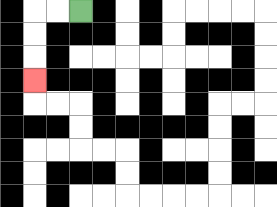{'start': '[3, 0]', 'end': '[1, 3]', 'path_directions': 'L,L,D,D,D', 'path_coordinates': '[[3, 0], [2, 0], [1, 0], [1, 1], [1, 2], [1, 3]]'}